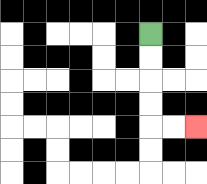{'start': '[6, 1]', 'end': '[8, 5]', 'path_directions': 'D,D,D,D,R,R', 'path_coordinates': '[[6, 1], [6, 2], [6, 3], [6, 4], [6, 5], [7, 5], [8, 5]]'}